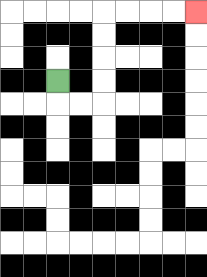{'start': '[2, 3]', 'end': '[8, 0]', 'path_directions': 'D,R,R,U,U,U,U,R,R,R,R', 'path_coordinates': '[[2, 3], [2, 4], [3, 4], [4, 4], [4, 3], [4, 2], [4, 1], [4, 0], [5, 0], [6, 0], [7, 0], [8, 0]]'}